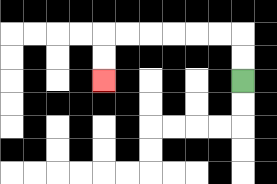{'start': '[10, 3]', 'end': '[4, 3]', 'path_directions': 'U,U,L,L,L,L,L,L,D,D', 'path_coordinates': '[[10, 3], [10, 2], [10, 1], [9, 1], [8, 1], [7, 1], [6, 1], [5, 1], [4, 1], [4, 2], [4, 3]]'}